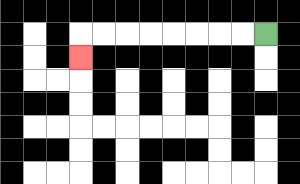{'start': '[11, 1]', 'end': '[3, 2]', 'path_directions': 'L,L,L,L,L,L,L,L,D', 'path_coordinates': '[[11, 1], [10, 1], [9, 1], [8, 1], [7, 1], [6, 1], [5, 1], [4, 1], [3, 1], [3, 2]]'}